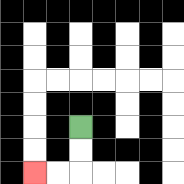{'start': '[3, 5]', 'end': '[1, 7]', 'path_directions': 'D,D,L,L', 'path_coordinates': '[[3, 5], [3, 6], [3, 7], [2, 7], [1, 7]]'}